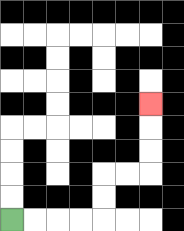{'start': '[0, 9]', 'end': '[6, 4]', 'path_directions': 'R,R,R,R,U,U,R,R,U,U,U', 'path_coordinates': '[[0, 9], [1, 9], [2, 9], [3, 9], [4, 9], [4, 8], [4, 7], [5, 7], [6, 7], [6, 6], [6, 5], [6, 4]]'}